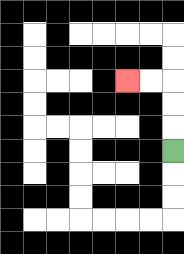{'start': '[7, 6]', 'end': '[5, 3]', 'path_directions': 'U,U,U,L,L', 'path_coordinates': '[[7, 6], [7, 5], [7, 4], [7, 3], [6, 3], [5, 3]]'}